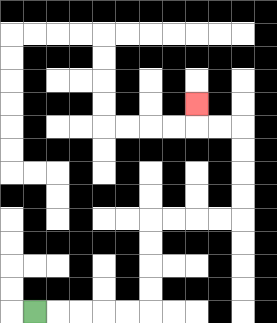{'start': '[1, 13]', 'end': '[8, 4]', 'path_directions': 'R,R,R,R,R,U,U,U,U,R,R,R,R,U,U,U,U,L,L,U', 'path_coordinates': '[[1, 13], [2, 13], [3, 13], [4, 13], [5, 13], [6, 13], [6, 12], [6, 11], [6, 10], [6, 9], [7, 9], [8, 9], [9, 9], [10, 9], [10, 8], [10, 7], [10, 6], [10, 5], [9, 5], [8, 5], [8, 4]]'}